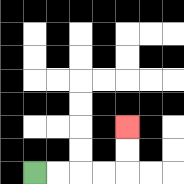{'start': '[1, 7]', 'end': '[5, 5]', 'path_directions': 'R,R,R,R,U,U', 'path_coordinates': '[[1, 7], [2, 7], [3, 7], [4, 7], [5, 7], [5, 6], [5, 5]]'}